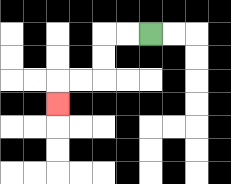{'start': '[6, 1]', 'end': '[2, 4]', 'path_directions': 'L,L,D,D,L,L,D', 'path_coordinates': '[[6, 1], [5, 1], [4, 1], [4, 2], [4, 3], [3, 3], [2, 3], [2, 4]]'}